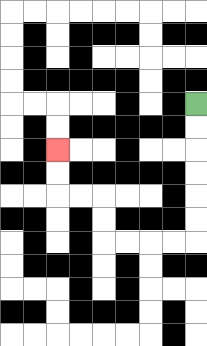{'start': '[8, 4]', 'end': '[2, 6]', 'path_directions': 'D,D,D,D,D,D,L,L,L,L,U,U,L,L,U,U', 'path_coordinates': '[[8, 4], [8, 5], [8, 6], [8, 7], [8, 8], [8, 9], [8, 10], [7, 10], [6, 10], [5, 10], [4, 10], [4, 9], [4, 8], [3, 8], [2, 8], [2, 7], [2, 6]]'}